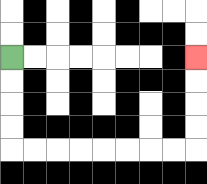{'start': '[0, 2]', 'end': '[8, 2]', 'path_directions': 'D,D,D,D,R,R,R,R,R,R,R,R,U,U,U,U', 'path_coordinates': '[[0, 2], [0, 3], [0, 4], [0, 5], [0, 6], [1, 6], [2, 6], [3, 6], [4, 6], [5, 6], [6, 6], [7, 6], [8, 6], [8, 5], [8, 4], [8, 3], [8, 2]]'}